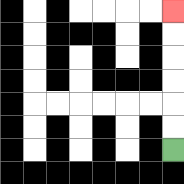{'start': '[7, 6]', 'end': '[7, 0]', 'path_directions': 'U,U,U,U,U,U', 'path_coordinates': '[[7, 6], [7, 5], [7, 4], [7, 3], [7, 2], [7, 1], [7, 0]]'}